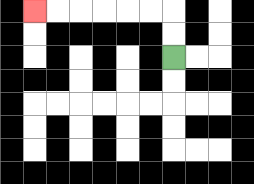{'start': '[7, 2]', 'end': '[1, 0]', 'path_directions': 'U,U,L,L,L,L,L,L', 'path_coordinates': '[[7, 2], [7, 1], [7, 0], [6, 0], [5, 0], [4, 0], [3, 0], [2, 0], [1, 0]]'}